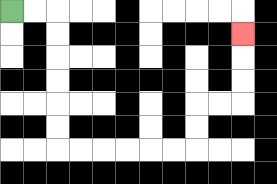{'start': '[0, 0]', 'end': '[10, 1]', 'path_directions': 'R,R,D,D,D,D,D,D,R,R,R,R,R,R,U,U,R,R,U,U,U', 'path_coordinates': '[[0, 0], [1, 0], [2, 0], [2, 1], [2, 2], [2, 3], [2, 4], [2, 5], [2, 6], [3, 6], [4, 6], [5, 6], [6, 6], [7, 6], [8, 6], [8, 5], [8, 4], [9, 4], [10, 4], [10, 3], [10, 2], [10, 1]]'}